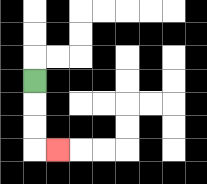{'start': '[1, 3]', 'end': '[2, 6]', 'path_directions': 'D,D,D,R', 'path_coordinates': '[[1, 3], [1, 4], [1, 5], [1, 6], [2, 6]]'}